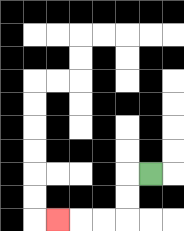{'start': '[6, 7]', 'end': '[2, 9]', 'path_directions': 'L,D,D,L,L,L', 'path_coordinates': '[[6, 7], [5, 7], [5, 8], [5, 9], [4, 9], [3, 9], [2, 9]]'}